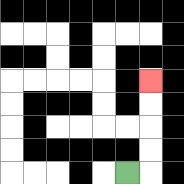{'start': '[5, 7]', 'end': '[6, 3]', 'path_directions': 'R,U,U,U,U', 'path_coordinates': '[[5, 7], [6, 7], [6, 6], [6, 5], [6, 4], [6, 3]]'}